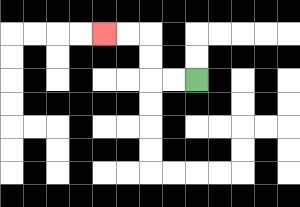{'start': '[8, 3]', 'end': '[4, 1]', 'path_directions': 'L,L,U,U,L,L', 'path_coordinates': '[[8, 3], [7, 3], [6, 3], [6, 2], [6, 1], [5, 1], [4, 1]]'}